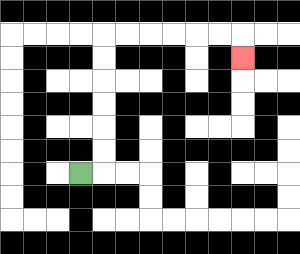{'start': '[3, 7]', 'end': '[10, 2]', 'path_directions': 'R,U,U,U,U,U,U,R,R,R,R,R,R,D', 'path_coordinates': '[[3, 7], [4, 7], [4, 6], [4, 5], [4, 4], [4, 3], [4, 2], [4, 1], [5, 1], [6, 1], [7, 1], [8, 1], [9, 1], [10, 1], [10, 2]]'}